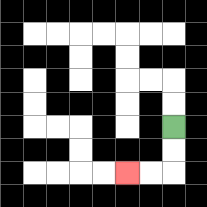{'start': '[7, 5]', 'end': '[5, 7]', 'path_directions': 'D,D,L,L', 'path_coordinates': '[[7, 5], [7, 6], [7, 7], [6, 7], [5, 7]]'}